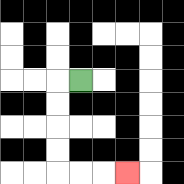{'start': '[3, 3]', 'end': '[5, 7]', 'path_directions': 'L,D,D,D,D,R,R,R', 'path_coordinates': '[[3, 3], [2, 3], [2, 4], [2, 5], [2, 6], [2, 7], [3, 7], [4, 7], [5, 7]]'}